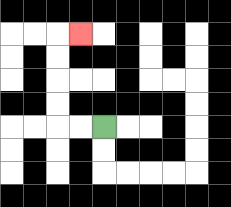{'start': '[4, 5]', 'end': '[3, 1]', 'path_directions': 'L,L,U,U,U,U,R', 'path_coordinates': '[[4, 5], [3, 5], [2, 5], [2, 4], [2, 3], [2, 2], [2, 1], [3, 1]]'}